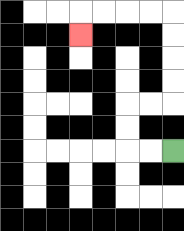{'start': '[7, 6]', 'end': '[3, 1]', 'path_directions': 'L,L,U,U,R,R,U,U,U,U,L,L,L,L,D', 'path_coordinates': '[[7, 6], [6, 6], [5, 6], [5, 5], [5, 4], [6, 4], [7, 4], [7, 3], [7, 2], [7, 1], [7, 0], [6, 0], [5, 0], [4, 0], [3, 0], [3, 1]]'}